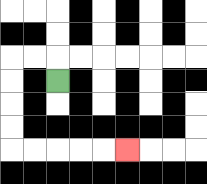{'start': '[2, 3]', 'end': '[5, 6]', 'path_directions': 'U,L,L,D,D,D,D,R,R,R,R,R', 'path_coordinates': '[[2, 3], [2, 2], [1, 2], [0, 2], [0, 3], [0, 4], [0, 5], [0, 6], [1, 6], [2, 6], [3, 6], [4, 6], [5, 6]]'}